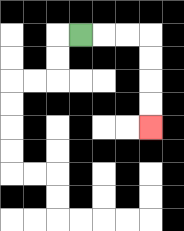{'start': '[3, 1]', 'end': '[6, 5]', 'path_directions': 'R,R,R,D,D,D,D', 'path_coordinates': '[[3, 1], [4, 1], [5, 1], [6, 1], [6, 2], [6, 3], [6, 4], [6, 5]]'}